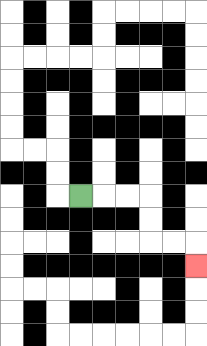{'start': '[3, 8]', 'end': '[8, 11]', 'path_directions': 'R,R,R,D,D,R,R,D', 'path_coordinates': '[[3, 8], [4, 8], [5, 8], [6, 8], [6, 9], [6, 10], [7, 10], [8, 10], [8, 11]]'}